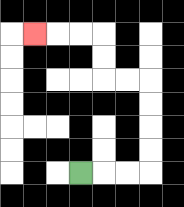{'start': '[3, 7]', 'end': '[1, 1]', 'path_directions': 'R,R,R,U,U,U,U,L,L,U,U,L,L,L', 'path_coordinates': '[[3, 7], [4, 7], [5, 7], [6, 7], [6, 6], [6, 5], [6, 4], [6, 3], [5, 3], [4, 3], [4, 2], [4, 1], [3, 1], [2, 1], [1, 1]]'}